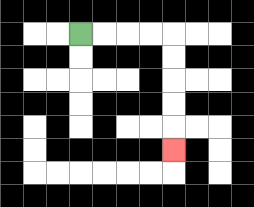{'start': '[3, 1]', 'end': '[7, 6]', 'path_directions': 'R,R,R,R,D,D,D,D,D', 'path_coordinates': '[[3, 1], [4, 1], [5, 1], [6, 1], [7, 1], [7, 2], [7, 3], [7, 4], [7, 5], [7, 6]]'}